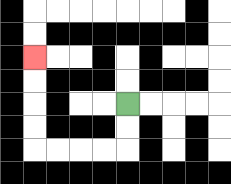{'start': '[5, 4]', 'end': '[1, 2]', 'path_directions': 'D,D,L,L,L,L,U,U,U,U', 'path_coordinates': '[[5, 4], [5, 5], [5, 6], [4, 6], [3, 6], [2, 6], [1, 6], [1, 5], [1, 4], [1, 3], [1, 2]]'}